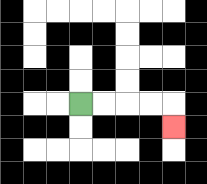{'start': '[3, 4]', 'end': '[7, 5]', 'path_directions': 'R,R,R,R,D', 'path_coordinates': '[[3, 4], [4, 4], [5, 4], [6, 4], [7, 4], [7, 5]]'}